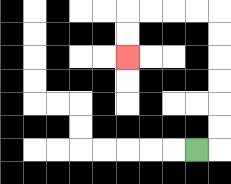{'start': '[8, 6]', 'end': '[5, 2]', 'path_directions': 'R,U,U,U,U,U,U,L,L,L,L,D,D', 'path_coordinates': '[[8, 6], [9, 6], [9, 5], [9, 4], [9, 3], [9, 2], [9, 1], [9, 0], [8, 0], [7, 0], [6, 0], [5, 0], [5, 1], [5, 2]]'}